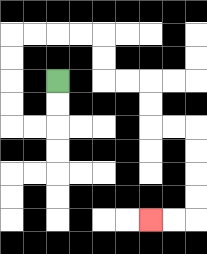{'start': '[2, 3]', 'end': '[6, 9]', 'path_directions': 'D,D,L,L,U,U,U,U,R,R,R,R,D,D,R,R,D,D,R,R,D,D,D,D,L,L', 'path_coordinates': '[[2, 3], [2, 4], [2, 5], [1, 5], [0, 5], [0, 4], [0, 3], [0, 2], [0, 1], [1, 1], [2, 1], [3, 1], [4, 1], [4, 2], [4, 3], [5, 3], [6, 3], [6, 4], [6, 5], [7, 5], [8, 5], [8, 6], [8, 7], [8, 8], [8, 9], [7, 9], [6, 9]]'}